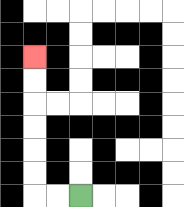{'start': '[3, 8]', 'end': '[1, 2]', 'path_directions': 'L,L,U,U,U,U,U,U', 'path_coordinates': '[[3, 8], [2, 8], [1, 8], [1, 7], [1, 6], [1, 5], [1, 4], [1, 3], [1, 2]]'}